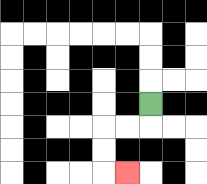{'start': '[6, 4]', 'end': '[5, 7]', 'path_directions': 'D,L,L,D,D,R', 'path_coordinates': '[[6, 4], [6, 5], [5, 5], [4, 5], [4, 6], [4, 7], [5, 7]]'}